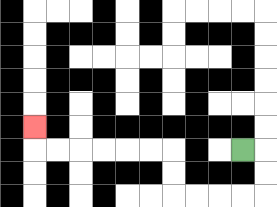{'start': '[10, 6]', 'end': '[1, 5]', 'path_directions': 'R,D,D,L,L,L,L,U,U,L,L,L,L,L,L,U', 'path_coordinates': '[[10, 6], [11, 6], [11, 7], [11, 8], [10, 8], [9, 8], [8, 8], [7, 8], [7, 7], [7, 6], [6, 6], [5, 6], [4, 6], [3, 6], [2, 6], [1, 6], [1, 5]]'}